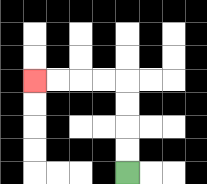{'start': '[5, 7]', 'end': '[1, 3]', 'path_directions': 'U,U,U,U,L,L,L,L', 'path_coordinates': '[[5, 7], [5, 6], [5, 5], [5, 4], [5, 3], [4, 3], [3, 3], [2, 3], [1, 3]]'}